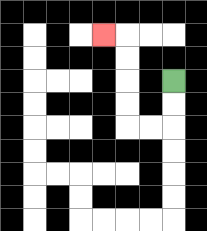{'start': '[7, 3]', 'end': '[4, 1]', 'path_directions': 'D,D,L,L,U,U,U,U,L', 'path_coordinates': '[[7, 3], [7, 4], [7, 5], [6, 5], [5, 5], [5, 4], [5, 3], [5, 2], [5, 1], [4, 1]]'}